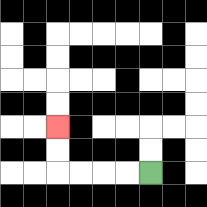{'start': '[6, 7]', 'end': '[2, 5]', 'path_directions': 'L,L,L,L,U,U', 'path_coordinates': '[[6, 7], [5, 7], [4, 7], [3, 7], [2, 7], [2, 6], [2, 5]]'}